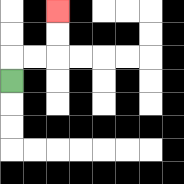{'start': '[0, 3]', 'end': '[2, 0]', 'path_directions': 'U,R,R,U,U', 'path_coordinates': '[[0, 3], [0, 2], [1, 2], [2, 2], [2, 1], [2, 0]]'}